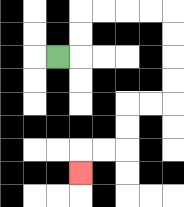{'start': '[2, 2]', 'end': '[3, 7]', 'path_directions': 'R,U,U,R,R,R,R,D,D,D,D,L,L,D,D,L,L,D', 'path_coordinates': '[[2, 2], [3, 2], [3, 1], [3, 0], [4, 0], [5, 0], [6, 0], [7, 0], [7, 1], [7, 2], [7, 3], [7, 4], [6, 4], [5, 4], [5, 5], [5, 6], [4, 6], [3, 6], [3, 7]]'}